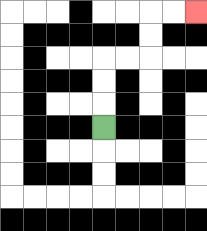{'start': '[4, 5]', 'end': '[8, 0]', 'path_directions': 'U,U,U,R,R,U,U,R,R', 'path_coordinates': '[[4, 5], [4, 4], [4, 3], [4, 2], [5, 2], [6, 2], [6, 1], [6, 0], [7, 0], [8, 0]]'}